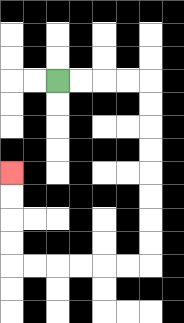{'start': '[2, 3]', 'end': '[0, 7]', 'path_directions': 'R,R,R,R,D,D,D,D,D,D,D,D,L,L,L,L,L,L,U,U,U,U', 'path_coordinates': '[[2, 3], [3, 3], [4, 3], [5, 3], [6, 3], [6, 4], [6, 5], [6, 6], [6, 7], [6, 8], [6, 9], [6, 10], [6, 11], [5, 11], [4, 11], [3, 11], [2, 11], [1, 11], [0, 11], [0, 10], [0, 9], [0, 8], [0, 7]]'}